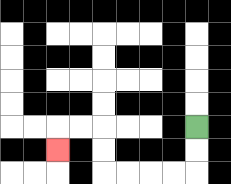{'start': '[8, 5]', 'end': '[2, 6]', 'path_directions': 'D,D,L,L,L,L,U,U,L,L,D', 'path_coordinates': '[[8, 5], [8, 6], [8, 7], [7, 7], [6, 7], [5, 7], [4, 7], [4, 6], [4, 5], [3, 5], [2, 5], [2, 6]]'}